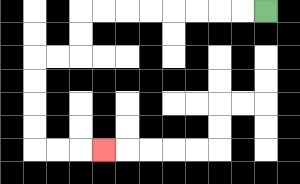{'start': '[11, 0]', 'end': '[4, 6]', 'path_directions': 'L,L,L,L,L,L,L,L,D,D,L,L,D,D,D,D,R,R,R', 'path_coordinates': '[[11, 0], [10, 0], [9, 0], [8, 0], [7, 0], [6, 0], [5, 0], [4, 0], [3, 0], [3, 1], [3, 2], [2, 2], [1, 2], [1, 3], [1, 4], [1, 5], [1, 6], [2, 6], [3, 6], [4, 6]]'}